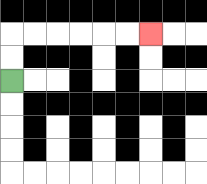{'start': '[0, 3]', 'end': '[6, 1]', 'path_directions': 'U,U,R,R,R,R,R,R', 'path_coordinates': '[[0, 3], [0, 2], [0, 1], [1, 1], [2, 1], [3, 1], [4, 1], [5, 1], [6, 1]]'}